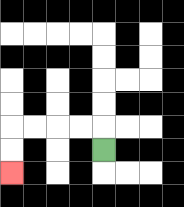{'start': '[4, 6]', 'end': '[0, 7]', 'path_directions': 'U,L,L,L,L,D,D', 'path_coordinates': '[[4, 6], [4, 5], [3, 5], [2, 5], [1, 5], [0, 5], [0, 6], [0, 7]]'}